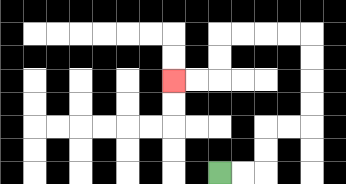{'start': '[9, 7]', 'end': '[7, 3]', 'path_directions': 'R,R,U,U,R,R,U,U,U,U,L,L,L,L,D,D,L,L', 'path_coordinates': '[[9, 7], [10, 7], [11, 7], [11, 6], [11, 5], [12, 5], [13, 5], [13, 4], [13, 3], [13, 2], [13, 1], [12, 1], [11, 1], [10, 1], [9, 1], [9, 2], [9, 3], [8, 3], [7, 3]]'}